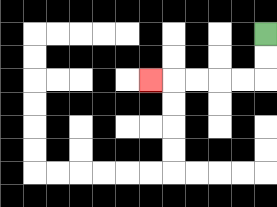{'start': '[11, 1]', 'end': '[6, 3]', 'path_directions': 'D,D,L,L,L,L,L', 'path_coordinates': '[[11, 1], [11, 2], [11, 3], [10, 3], [9, 3], [8, 3], [7, 3], [6, 3]]'}